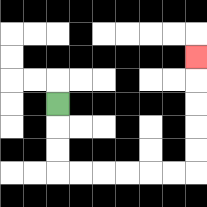{'start': '[2, 4]', 'end': '[8, 2]', 'path_directions': 'D,D,D,R,R,R,R,R,R,U,U,U,U,U', 'path_coordinates': '[[2, 4], [2, 5], [2, 6], [2, 7], [3, 7], [4, 7], [5, 7], [6, 7], [7, 7], [8, 7], [8, 6], [8, 5], [8, 4], [8, 3], [8, 2]]'}